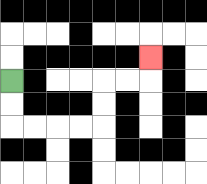{'start': '[0, 3]', 'end': '[6, 2]', 'path_directions': 'D,D,R,R,R,R,U,U,R,R,U', 'path_coordinates': '[[0, 3], [0, 4], [0, 5], [1, 5], [2, 5], [3, 5], [4, 5], [4, 4], [4, 3], [5, 3], [6, 3], [6, 2]]'}